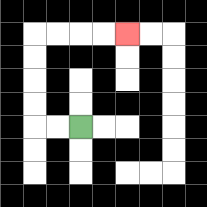{'start': '[3, 5]', 'end': '[5, 1]', 'path_directions': 'L,L,U,U,U,U,R,R,R,R', 'path_coordinates': '[[3, 5], [2, 5], [1, 5], [1, 4], [1, 3], [1, 2], [1, 1], [2, 1], [3, 1], [4, 1], [5, 1]]'}